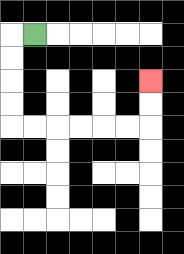{'start': '[1, 1]', 'end': '[6, 3]', 'path_directions': 'L,D,D,D,D,R,R,R,R,R,R,U,U', 'path_coordinates': '[[1, 1], [0, 1], [0, 2], [0, 3], [0, 4], [0, 5], [1, 5], [2, 5], [3, 5], [4, 5], [5, 5], [6, 5], [6, 4], [6, 3]]'}